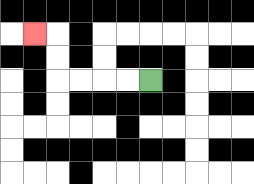{'start': '[6, 3]', 'end': '[1, 1]', 'path_directions': 'L,L,L,L,U,U,L', 'path_coordinates': '[[6, 3], [5, 3], [4, 3], [3, 3], [2, 3], [2, 2], [2, 1], [1, 1]]'}